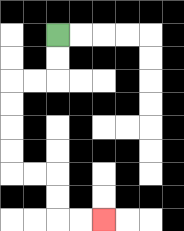{'start': '[2, 1]', 'end': '[4, 9]', 'path_directions': 'D,D,L,L,D,D,D,D,R,R,D,D,R,R', 'path_coordinates': '[[2, 1], [2, 2], [2, 3], [1, 3], [0, 3], [0, 4], [0, 5], [0, 6], [0, 7], [1, 7], [2, 7], [2, 8], [2, 9], [3, 9], [4, 9]]'}